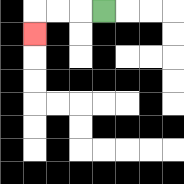{'start': '[4, 0]', 'end': '[1, 1]', 'path_directions': 'L,L,L,D', 'path_coordinates': '[[4, 0], [3, 0], [2, 0], [1, 0], [1, 1]]'}